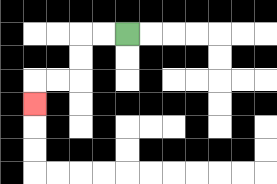{'start': '[5, 1]', 'end': '[1, 4]', 'path_directions': 'L,L,D,D,L,L,D', 'path_coordinates': '[[5, 1], [4, 1], [3, 1], [3, 2], [3, 3], [2, 3], [1, 3], [1, 4]]'}